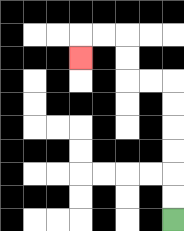{'start': '[7, 9]', 'end': '[3, 2]', 'path_directions': 'U,U,U,U,U,U,L,L,U,U,L,L,D', 'path_coordinates': '[[7, 9], [7, 8], [7, 7], [7, 6], [7, 5], [7, 4], [7, 3], [6, 3], [5, 3], [5, 2], [5, 1], [4, 1], [3, 1], [3, 2]]'}